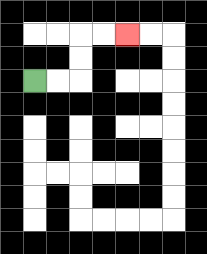{'start': '[1, 3]', 'end': '[5, 1]', 'path_directions': 'R,R,U,U,R,R', 'path_coordinates': '[[1, 3], [2, 3], [3, 3], [3, 2], [3, 1], [4, 1], [5, 1]]'}